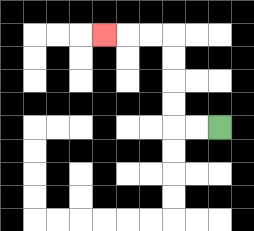{'start': '[9, 5]', 'end': '[4, 1]', 'path_directions': 'L,L,U,U,U,U,L,L,L', 'path_coordinates': '[[9, 5], [8, 5], [7, 5], [7, 4], [7, 3], [7, 2], [7, 1], [6, 1], [5, 1], [4, 1]]'}